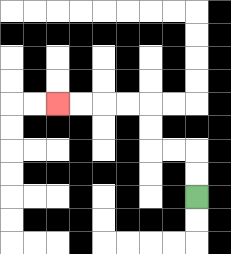{'start': '[8, 8]', 'end': '[2, 4]', 'path_directions': 'U,U,L,L,U,U,L,L,L,L', 'path_coordinates': '[[8, 8], [8, 7], [8, 6], [7, 6], [6, 6], [6, 5], [6, 4], [5, 4], [4, 4], [3, 4], [2, 4]]'}